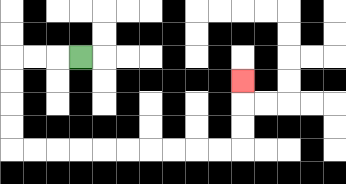{'start': '[3, 2]', 'end': '[10, 3]', 'path_directions': 'L,L,L,D,D,D,D,R,R,R,R,R,R,R,R,R,R,U,U,U', 'path_coordinates': '[[3, 2], [2, 2], [1, 2], [0, 2], [0, 3], [0, 4], [0, 5], [0, 6], [1, 6], [2, 6], [3, 6], [4, 6], [5, 6], [6, 6], [7, 6], [8, 6], [9, 6], [10, 6], [10, 5], [10, 4], [10, 3]]'}